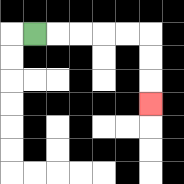{'start': '[1, 1]', 'end': '[6, 4]', 'path_directions': 'R,R,R,R,R,D,D,D', 'path_coordinates': '[[1, 1], [2, 1], [3, 1], [4, 1], [5, 1], [6, 1], [6, 2], [6, 3], [6, 4]]'}